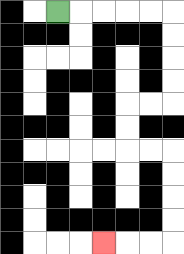{'start': '[2, 0]', 'end': '[4, 10]', 'path_directions': 'R,R,R,R,R,D,D,D,D,L,L,D,D,R,R,D,D,D,D,L,L,L', 'path_coordinates': '[[2, 0], [3, 0], [4, 0], [5, 0], [6, 0], [7, 0], [7, 1], [7, 2], [7, 3], [7, 4], [6, 4], [5, 4], [5, 5], [5, 6], [6, 6], [7, 6], [7, 7], [7, 8], [7, 9], [7, 10], [6, 10], [5, 10], [4, 10]]'}